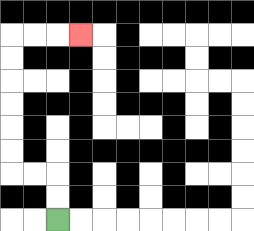{'start': '[2, 9]', 'end': '[3, 1]', 'path_directions': 'U,U,L,L,U,U,U,U,U,U,R,R,R', 'path_coordinates': '[[2, 9], [2, 8], [2, 7], [1, 7], [0, 7], [0, 6], [0, 5], [0, 4], [0, 3], [0, 2], [0, 1], [1, 1], [2, 1], [3, 1]]'}